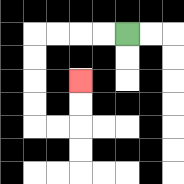{'start': '[5, 1]', 'end': '[3, 3]', 'path_directions': 'L,L,L,L,D,D,D,D,R,R,U,U', 'path_coordinates': '[[5, 1], [4, 1], [3, 1], [2, 1], [1, 1], [1, 2], [1, 3], [1, 4], [1, 5], [2, 5], [3, 5], [3, 4], [3, 3]]'}